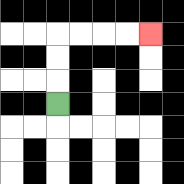{'start': '[2, 4]', 'end': '[6, 1]', 'path_directions': 'U,U,U,R,R,R,R', 'path_coordinates': '[[2, 4], [2, 3], [2, 2], [2, 1], [3, 1], [4, 1], [5, 1], [6, 1]]'}